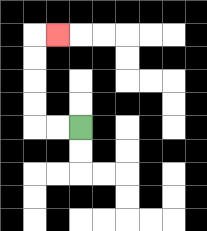{'start': '[3, 5]', 'end': '[2, 1]', 'path_directions': 'L,L,U,U,U,U,R', 'path_coordinates': '[[3, 5], [2, 5], [1, 5], [1, 4], [1, 3], [1, 2], [1, 1], [2, 1]]'}